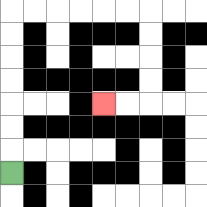{'start': '[0, 7]', 'end': '[4, 4]', 'path_directions': 'U,U,U,U,U,U,U,R,R,R,R,R,R,D,D,D,D,L,L', 'path_coordinates': '[[0, 7], [0, 6], [0, 5], [0, 4], [0, 3], [0, 2], [0, 1], [0, 0], [1, 0], [2, 0], [3, 0], [4, 0], [5, 0], [6, 0], [6, 1], [6, 2], [6, 3], [6, 4], [5, 4], [4, 4]]'}